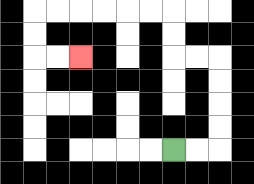{'start': '[7, 6]', 'end': '[3, 2]', 'path_directions': 'R,R,U,U,U,U,L,L,U,U,L,L,L,L,L,L,D,D,R,R', 'path_coordinates': '[[7, 6], [8, 6], [9, 6], [9, 5], [9, 4], [9, 3], [9, 2], [8, 2], [7, 2], [7, 1], [7, 0], [6, 0], [5, 0], [4, 0], [3, 0], [2, 0], [1, 0], [1, 1], [1, 2], [2, 2], [3, 2]]'}